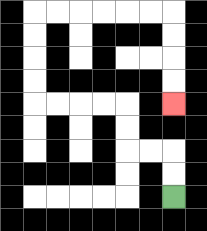{'start': '[7, 8]', 'end': '[7, 4]', 'path_directions': 'U,U,L,L,U,U,L,L,L,L,U,U,U,U,R,R,R,R,R,R,D,D,D,D', 'path_coordinates': '[[7, 8], [7, 7], [7, 6], [6, 6], [5, 6], [5, 5], [5, 4], [4, 4], [3, 4], [2, 4], [1, 4], [1, 3], [1, 2], [1, 1], [1, 0], [2, 0], [3, 0], [4, 0], [5, 0], [6, 0], [7, 0], [7, 1], [7, 2], [7, 3], [7, 4]]'}